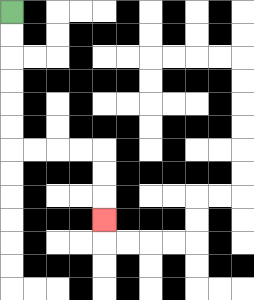{'start': '[0, 0]', 'end': '[4, 9]', 'path_directions': 'D,D,D,D,D,D,R,R,R,R,D,D,D', 'path_coordinates': '[[0, 0], [0, 1], [0, 2], [0, 3], [0, 4], [0, 5], [0, 6], [1, 6], [2, 6], [3, 6], [4, 6], [4, 7], [4, 8], [4, 9]]'}